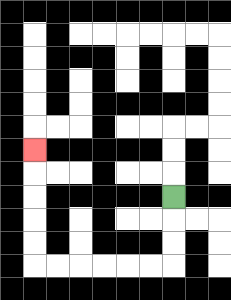{'start': '[7, 8]', 'end': '[1, 6]', 'path_directions': 'D,D,D,L,L,L,L,L,L,U,U,U,U,U', 'path_coordinates': '[[7, 8], [7, 9], [7, 10], [7, 11], [6, 11], [5, 11], [4, 11], [3, 11], [2, 11], [1, 11], [1, 10], [1, 9], [1, 8], [1, 7], [1, 6]]'}